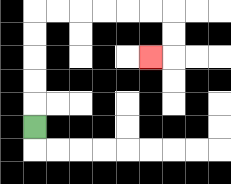{'start': '[1, 5]', 'end': '[6, 2]', 'path_directions': 'U,U,U,U,U,R,R,R,R,R,R,D,D,L', 'path_coordinates': '[[1, 5], [1, 4], [1, 3], [1, 2], [1, 1], [1, 0], [2, 0], [3, 0], [4, 0], [5, 0], [6, 0], [7, 0], [7, 1], [7, 2], [6, 2]]'}